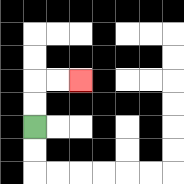{'start': '[1, 5]', 'end': '[3, 3]', 'path_directions': 'U,U,R,R', 'path_coordinates': '[[1, 5], [1, 4], [1, 3], [2, 3], [3, 3]]'}